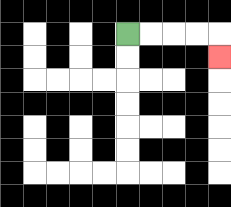{'start': '[5, 1]', 'end': '[9, 2]', 'path_directions': 'R,R,R,R,D', 'path_coordinates': '[[5, 1], [6, 1], [7, 1], [8, 1], [9, 1], [9, 2]]'}